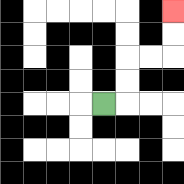{'start': '[4, 4]', 'end': '[7, 0]', 'path_directions': 'R,U,U,R,R,U,U', 'path_coordinates': '[[4, 4], [5, 4], [5, 3], [5, 2], [6, 2], [7, 2], [7, 1], [7, 0]]'}